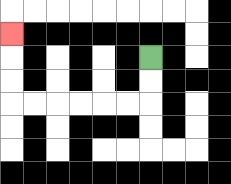{'start': '[6, 2]', 'end': '[0, 1]', 'path_directions': 'D,D,L,L,L,L,L,L,U,U,U', 'path_coordinates': '[[6, 2], [6, 3], [6, 4], [5, 4], [4, 4], [3, 4], [2, 4], [1, 4], [0, 4], [0, 3], [0, 2], [0, 1]]'}